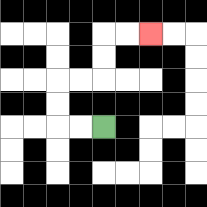{'start': '[4, 5]', 'end': '[6, 1]', 'path_directions': 'L,L,U,U,R,R,U,U,R,R', 'path_coordinates': '[[4, 5], [3, 5], [2, 5], [2, 4], [2, 3], [3, 3], [4, 3], [4, 2], [4, 1], [5, 1], [6, 1]]'}